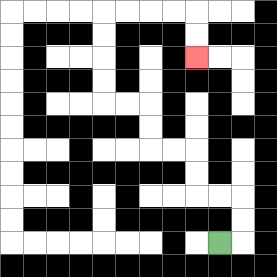{'start': '[9, 10]', 'end': '[8, 2]', 'path_directions': 'R,U,U,L,L,U,U,L,L,U,U,L,L,U,U,U,U,R,R,R,R,D,D', 'path_coordinates': '[[9, 10], [10, 10], [10, 9], [10, 8], [9, 8], [8, 8], [8, 7], [8, 6], [7, 6], [6, 6], [6, 5], [6, 4], [5, 4], [4, 4], [4, 3], [4, 2], [4, 1], [4, 0], [5, 0], [6, 0], [7, 0], [8, 0], [8, 1], [8, 2]]'}